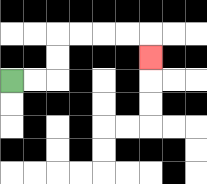{'start': '[0, 3]', 'end': '[6, 2]', 'path_directions': 'R,R,U,U,R,R,R,R,D', 'path_coordinates': '[[0, 3], [1, 3], [2, 3], [2, 2], [2, 1], [3, 1], [4, 1], [5, 1], [6, 1], [6, 2]]'}